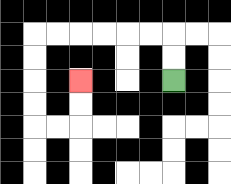{'start': '[7, 3]', 'end': '[3, 3]', 'path_directions': 'U,U,L,L,L,L,L,L,D,D,D,D,R,R,U,U', 'path_coordinates': '[[7, 3], [7, 2], [7, 1], [6, 1], [5, 1], [4, 1], [3, 1], [2, 1], [1, 1], [1, 2], [1, 3], [1, 4], [1, 5], [2, 5], [3, 5], [3, 4], [3, 3]]'}